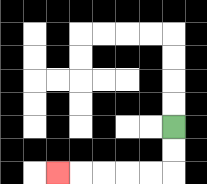{'start': '[7, 5]', 'end': '[2, 7]', 'path_directions': 'D,D,L,L,L,L,L', 'path_coordinates': '[[7, 5], [7, 6], [7, 7], [6, 7], [5, 7], [4, 7], [3, 7], [2, 7]]'}